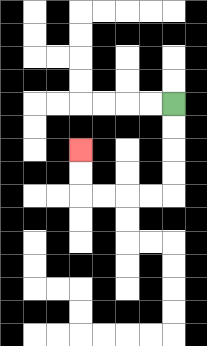{'start': '[7, 4]', 'end': '[3, 6]', 'path_directions': 'D,D,D,D,L,L,L,L,U,U', 'path_coordinates': '[[7, 4], [7, 5], [7, 6], [7, 7], [7, 8], [6, 8], [5, 8], [4, 8], [3, 8], [3, 7], [3, 6]]'}